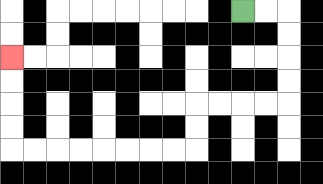{'start': '[10, 0]', 'end': '[0, 2]', 'path_directions': 'R,R,D,D,D,D,L,L,L,L,D,D,L,L,L,L,L,L,L,L,U,U,U,U', 'path_coordinates': '[[10, 0], [11, 0], [12, 0], [12, 1], [12, 2], [12, 3], [12, 4], [11, 4], [10, 4], [9, 4], [8, 4], [8, 5], [8, 6], [7, 6], [6, 6], [5, 6], [4, 6], [3, 6], [2, 6], [1, 6], [0, 6], [0, 5], [0, 4], [0, 3], [0, 2]]'}